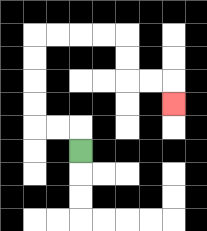{'start': '[3, 6]', 'end': '[7, 4]', 'path_directions': 'U,L,L,U,U,U,U,R,R,R,R,D,D,R,R,D', 'path_coordinates': '[[3, 6], [3, 5], [2, 5], [1, 5], [1, 4], [1, 3], [1, 2], [1, 1], [2, 1], [3, 1], [4, 1], [5, 1], [5, 2], [5, 3], [6, 3], [7, 3], [7, 4]]'}